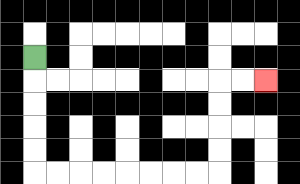{'start': '[1, 2]', 'end': '[11, 3]', 'path_directions': 'D,D,D,D,D,R,R,R,R,R,R,R,R,U,U,U,U,R,R', 'path_coordinates': '[[1, 2], [1, 3], [1, 4], [1, 5], [1, 6], [1, 7], [2, 7], [3, 7], [4, 7], [5, 7], [6, 7], [7, 7], [8, 7], [9, 7], [9, 6], [9, 5], [9, 4], [9, 3], [10, 3], [11, 3]]'}